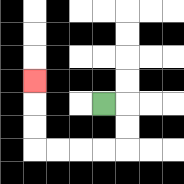{'start': '[4, 4]', 'end': '[1, 3]', 'path_directions': 'R,D,D,L,L,L,L,U,U,U', 'path_coordinates': '[[4, 4], [5, 4], [5, 5], [5, 6], [4, 6], [3, 6], [2, 6], [1, 6], [1, 5], [1, 4], [1, 3]]'}